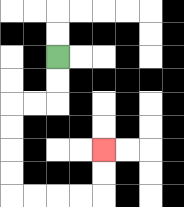{'start': '[2, 2]', 'end': '[4, 6]', 'path_directions': 'D,D,L,L,D,D,D,D,R,R,R,R,U,U', 'path_coordinates': '[[2, 2], [2, 3], [2, 4], [1, 4], [0, 4], [0, 5], [0, 6], [0, 7], [0, 8], [1, 8], [2, 8], [3, 8], [4, 8], [4, 7], [4, 6]]'}